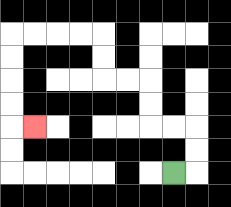{'start': '[7, 7]', 'end': '[1, 5]', 'path_directions': 'R,U,U,L,L,U,U,L,L,U,U,L,L,L,L,D,D,D,D,R', 'path_coordinates': '[[7, 7], [8, 7], [8, 6], [8, 5], [7, 5], [6, 5], [6, 4], [6, 3], [5, 3], [4, 3], [4, 2], [4, 1], [3, 1], [2, 1], [1, 1], [0, 1], [0, 2], [0, 3], [0, 4], [0, 5], [1, 5]]'}